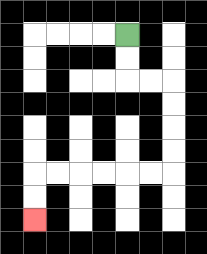{'start': '[5, 1]', 'end': '[1, 9]', 'path_directions': 'D,D,R,R,D,D,D,D,L,L,L,L,L,L,D,D', 'path_coordinates': '[[5, 1], [5, 2], [5, 3], [6, 3], [7, 3], [7, 4], [7, 5], [7, 6], [7, 7], [6, 7], [5, 7], [4, 7], [3, 7], [2, 7], [1, 7], [1, 8], [1, 9]]'}